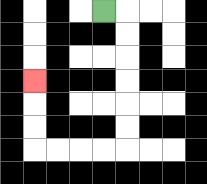{'start': '[4, 0]', 'end': '[1, 3]', 'path_directions': 'R,D,D,D,D,D,D,L,L,L,L,U,U,U', 'path_coordinates': '[[4, 0], [5, 0], [5, 1], [5, 2], [5, 3], [5, 4], [5, 5], [5, 6], [4, 6], [3, 6], [2, 6], [1, 6], [1, 5], [1, 4], [1, 3]]'}